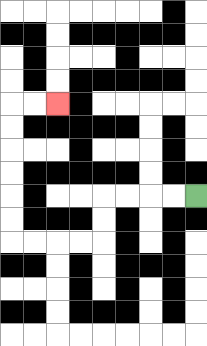{'start': '[8, 8]', 'end': '[2, 4]', 'path_directions': 'L,L,L,L,D,D,L,L,L,L,U,U,U,U,U,U,R,R', 'path_coordinates': '[[8, 8], [7, 8], [6, 8], [5, 8], [4, 8], [4, 9], [4, 10], [3, 10], [2, 10], [1, 10], [0, 10], [0, 9], [0, 8], [0, 7], [0, 6], [0, 5], [0, 4], [1, 4], [2, 4]]'}